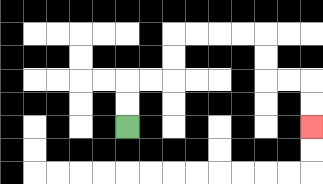{'start': '[5, 5]', 'end': '[13, 5]', 'path_directions': 'U,U,R,R,U,U,R,R,R,R,D,D,R,R,D,D', 'path_coordinates': '[[5, 5], [5, 4], [5, 3], [6, 3], [7, 3], [7, 2], [7, 1], [8, 1], [9, 1], [10, 1], [11, 1], [11, 2], [11, 3], [12, 3], [13, 3], [13, 4], [13, 5]]'}